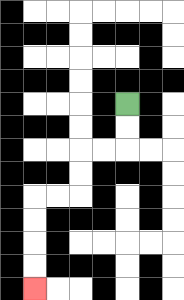{'start': '[5, 4]', 'end': '[1, 12]', 'path_directions': 'D,D,L,L,D,D,L,L,D,D,D,D', 'path_coordinates': '[[5, 4], [5, 5], [5, 6], [4, 6], [3, 6], [3, 7], [3, 8], [2, 8], [1, 8], [1, 9], [1, 10], [1, 11], [1, 12]]'}